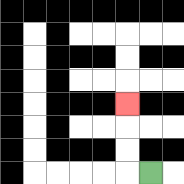{'start': '[6, 7]', 'end': '[5, 4]', 'path_directions': 'L,U,U,U', 'path_coordinates': '[[6, 7], [5, 7], [5, 6], [5, 5], [5, 4]]'}